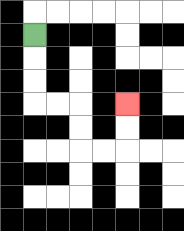{'start': '[1, 1]', 'end': '[5, 4]', 'path_directions': 'D,D,D,R,R,D,D,R,R,U,U', 'path_coordinates': '[[1, 1], [1, 2], [1, 3], [1, 4], [2, 4], [3, 4], [3, 5], [3, 6], [4, 6], [5, 6], [5, 5], [5, 4]]'}